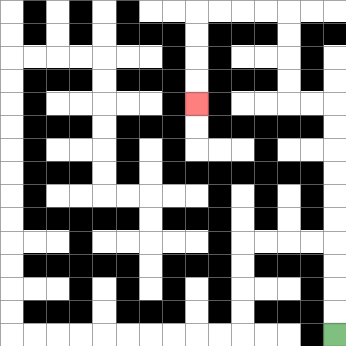{'start': '[14, 14]', 'end': '[8, 4]', 'path_directions': 'U,U,U,U,U,U,U,U,U,U,L,L,U,U,U,U,L,L,L,L,D,D,D,D', 'path_coordinates': '[[14, 14], [14, 13], [14, 12], [14, 11], [14, 10], [14, 9], [14, 8], [14, 7], [14, 6], [14, 5], [14, 4], [13, 4], [12, 4], [12, 3], [12, 2], [12, 1], [12, 0], [11, 0], [10, 0], [9, 0], [8, 0], [8, 1], [8, 2], [8, 3], [8, 4]]'}